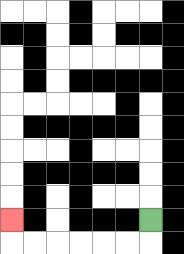{'start': '[6, 9]', 'end': '[0, 9]', 'path_directions': 'D,L,L,L,L,L,L,U', 'path_coordinates': '[[6, 9], [6, 10], [5, 10], [4, 10], [3, 10], [2, 10], [1, 10], [0, 10], [0, 9]]'}